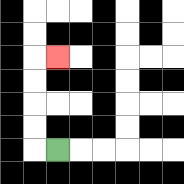{'start': '[2, 6]', 'end': '[2, 2]', 'path_directions': 'L,U,U,U,U,R', 'path_coordinates': '[[2, 6], [1, 6], [1, 5], [1, 4], [1, 3], [1, 2], [2, 2]]'}